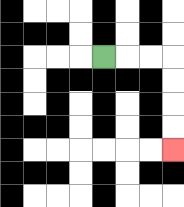{'start': '[4, 2]', 'end': '[7, 6]', 'path_directions': 'R,R,R,D,D,D,D', 'path_coordinates': '[[4, 2], [5, 2], [6, 2], [7, 2], [7, 3], [7, 4], [7, 5], [7, 6]]'}